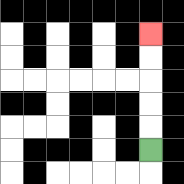{'start': '[6, 6]', 'end': '[6, 1]', 'path_directions': 'U,U,U,U,U', 'path_coordinates': '[[6, 6], [6, 5], [6, 4], [6, 3], [6, 2], [6, 1]]'}